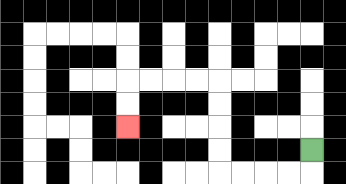{'start': '[13, 6]', 'end': '[5, 5]', 'path_directions': 'D,L,L,L,L,U,U,U,U,L,L,L,L,D,D', 'path_coordinates': '[[13, 6], [13, 7], [12, 7], [11, 7], [10, 7], [9, 7], [9, 6], [9, 5], [9, 4], [9, 3], [8, 3], [7, 3], [6, 3], [5, 3], [5, 4], [5, 5]]'}